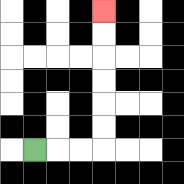{'start': '[1, 6]', 'end': '[4, 0]', 'path_directions': 'R,R,R,U,U,U,U,U,U', 'path_coordinates': '[[1, 6], [2, 6], [3, 6], [4, 6], [4, 5], [4, 4], [4, 3], [4, 2], [4, 1], [4, 0]]'}